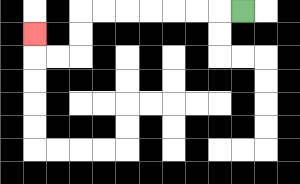{'start': '[10, 0]', 'end': '[1, 1]', 'path_directions': 'L,L,L,L,L,L,L,D,D,L,L,U', 'path_coordinates': '[[10, 0], [9, 0], [8, 0], [7, 0], [6, 0], [5, 0], [4, 0], [3, 0], [3, 1], [3, 2], [2, 2], [1, 2], [1, 1]]'}